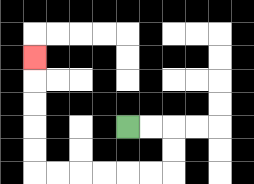{'start': '[5, 5]', 'end': '[1, 2]', 'path_directions': 'R,R,D,D,L,L,L,L,L,L,U,U,U,U,U', 'path_coordinates': '[[5, 5], [6, 5], [7, 5], [7, 6], [7, 7], [6, 7], [5, 7], [4, 7], [3, 7], [2, 7], [1, 7], [1, 6], [1, 5], [1, 4], [1, 3], [1, 2]]'}